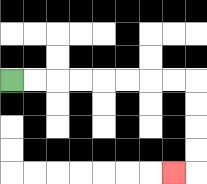{'start': '[0, 3]', 'end': '[7, 7]', 'path_directions': 'R,R,R,R,R,R,R,R,D,D,D,D,L', 'path_coordinates': '[[0, 3], [1, 3], [2, 3], [3, 3], [4, 3], [5, 3], [6, 3], [7, 3], [8, 3], [8, 4], [8, 5], [8, 6], [8, 7], [7, 7]]'}